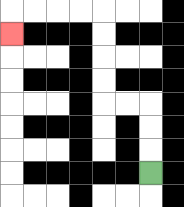{'start': '[6, 7]', 'end': '[0, 1]', 'path_directions': 'U,U,U,L,L,U,U,U,U,L,L,L,L,D', 'path_coordinates': '[[6, 7], [6, 6], [6, 5], [6, 4], [5, 4], [4, 4], [4, 3], [4, 2], [4, 1], [4, 0], [3, 0], [2, 0], [1, 0], [0, 0], [0, 1]]'}